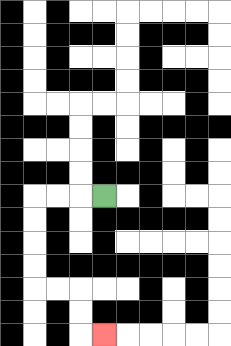{'start': '[4, 8]', 'end': '[4, 14]', 'path_directions': 'L,L,L,D,D,D,D,R,R,D,D,R', 'path_coordinates': '[[4, 8], [3, 8], [2, 8], [1, 8], [1, 9], [1, 10], [1, 11], [1, 12], [2, 12], [3, 12], [3, 13], [3, 14], [4, 14]]'}